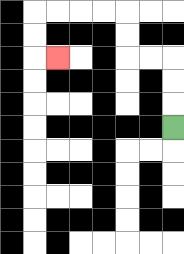{'start': '[7, 5]', 'end': '[2, 2]', 'path_directions': 'U,U,U,L,L,U,U,L,L,L,L,D,D,R', 'path_coordinates': '[[7, 5], [7, 4], [7, 3], [7, 2], [6, 2], [5, 2], [5, 1], [5, 0], [4, 0], [3, 0], [2, 0], [1, 0], [1, 1], [1, 2], [2, 2]]'}